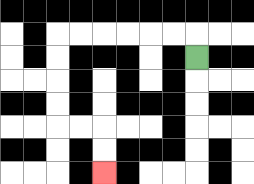{'start': '[8, 2]', 'end': '[4, 7]', 'path_directions': 'U,L,L,L,L,L,L,D,D,D,D,R,R,D,D', 'path_coordinates': '[[8, 2], [8, 1], [7, 1], [6, 1], [5, 1], [4, 1], [3, 1], [2, 1], [2, 2], [2, 3], [2, 4], [2, 5], [3, 5], [4, 5], [4, 6], [4, 7]]'}